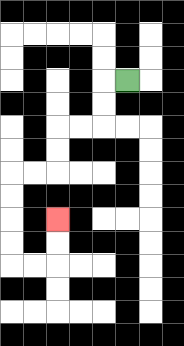{'start': '[5, 3]', 'end': '[2, 9]', 'path_directions': 'L,D,D,L,L,D,D,L,L,D,D,D,D,R,R,U,U', 'path_coordinates': '[[5, 3], [4, 3], [4, 4], [4, 5], [3, 5], [2, 5], [2, 6], [2, 7], [1, 7], [0, 7], [0, 8], [0, 9], [0, 10], [0, 11], [1, 11], [2, 11], [2, 10], [2, 9]]'}